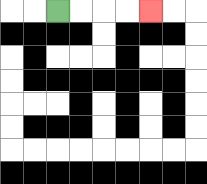{'start': '[2, 0]', 'end': '[6, 0]', 'path_directions': 'R,R,R,R', 'path_coordinates': '[[2, 0], [3, 0], [4, 0], [5, 0], [6, 0]]'}